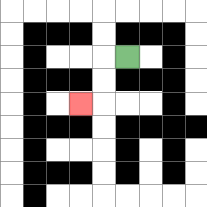{'start': '[5, 2]', 'end': '[3, 4]', 'path_directions': 'L,D,D,L', 'path_coordinates': '[[5, 2], [4, 2], [4, 3], [4, 4], [3, 4]]'}